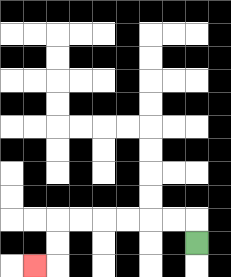{'start': '[8, 10]', 'end': '[1, 11]', 'path_directions': 'U,L,L,L,L,L,L,D,D,L', 'path_coordinates': '[[8, 10], [8, 9], [7, 9], [6, 9], [5, 9], [4, 9], [3, 9], [2, 9], [2, 10], [2, 11], [1, 11]]'}